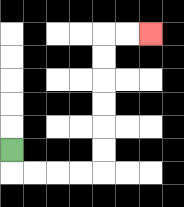{'start': '[0, 6]', 'end': '[6, 1]', 'path_directions': 'D,R,R,R,R,U,U,U,U,U,U,R,R', 'path_coordinates': '[[0, 6], [0, 7], [1, 7], [2, 7], [3, 7], [4, 7], [4, 6], [4, 5], [4, 4], [4, 3], [4, 2], [4, 1], [5, 1], [6, 1]]'}